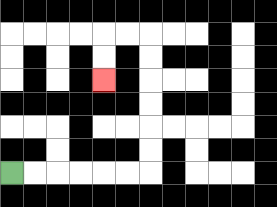{'start': '[0, 7]', 'end': '[4, 3]', 'path_directions': 'R,R,R,R,R,R,U,U,U,U,U,U,L,L,D,D', 'path_coordinates': '[[0, 7], [1, 7], [2, 7], [3, 7], [4, 7], [5, 7], [6, 7], [6, 6], [6, 5], [6, 4], [6, 3], [6, 2], [6, 1], [5, 1], [4, 1], [4, 2], [4, 3]]'}